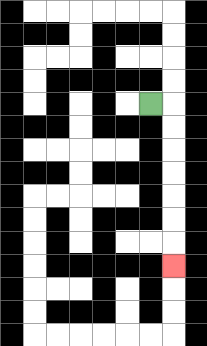{'start': '[6, 4]', 'end': '[7, 11]', 'path_directions': 'R,D,D,D,D,D,D,D', 'path_coordinates': '[[6, 4], [7, 4], [7, 5], [7, 6], [7, 7], [7, 8], [7, 9], [7, 10], [7, 11]]'}